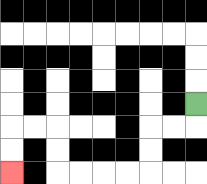{'start': '[8, 4]', 'end': '[0, 7]', 'path_directions': 'D,L,L,D,D,L,L,L,L,U,U,L,L,D,D', 'path_coordinates': '[[8, 4], [8, 5], [7, 5], [6, 5], [6, 6], [6, 7], [5, 7], [4, 7], [3, 7], [2, 7], [2, 6], [2, 5], [1, 5], [0, 5], [0, 6], [0, 7]]'}